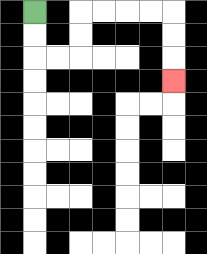{'start': '[1, 0]', 'end': '[7, 3]', 'path_directions': 'D,D,R,R,U,U,R,R,R,R,D,D,D', 'path_coordinates': '[[1, 0], [1, 1], [1, 2], [2, 2], [3, 2], [3, 1], [3, 0], [4, 0], [5, 0], [6, 0], [7, 0], [7, 1], [7, 2], [7, 3]]'}